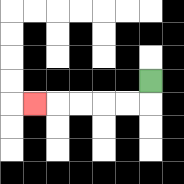{'start': '[6, 3]', 'end': '[1, 4]', 'path_directions': 'D,L,L,L,L,L', 'path_coordinates': '[[6, 3], [6, 4], [5, 4], [4, 4], [3, 4], [2, 4], [1, 4]]'}